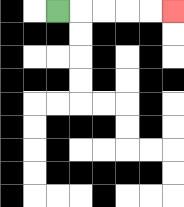{'start': '[2, 0]', 'end': '[7, 0]', 'path_directions': 'R,R,R,R,R', 'path_coordinates': '[[2, 0], [3, 0], [4, 0], [5, 0], [6, 0], [7, 0]]'}